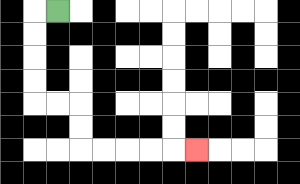{'start': '[2, 0]', 'end': '[8, 6]', 'path_directions': 'L,D,D,D,D,R,R,D,D,R,R,R,R,R', 'path_coordinates': '[[2, 0], [1, 0], [1, 1], [1, 2], [1, 3], [1, 4], [2, 4], [3, 4], [3, 5], [3, 6], [4, 6], [5, 6], [6, 6], [7, 6], [8, 6]]'}